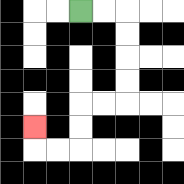{'start': '[3, 0]', 'end': '[1, 5]', 'path_directions': 'R,R,D,D,D,D,L,L,D,D,L,L,U', 'path_coordinates': '[[3, 0], [4, 0], [5, 0], [5, 1], [5, 2], [5, 3], [5, 4], [4, 4], [3, 4], [3, 5], [3, 6], [2, 6], [1, 6], [1, 5]]'}